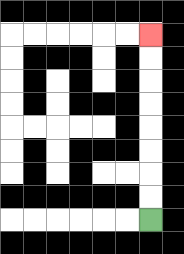{'start': '[6, 9]', 'end': '[6, 1]', 'path_directions': 'U,U,U,U,U,U,U,U', 'path_coordinates': '[[6, 9], [6, 8], [6, 7], [6, 6], [6, 5], [6, 4], [6, 3], [6, 2], [6, 1]]'}